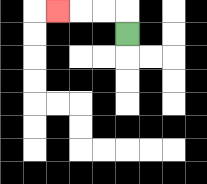{'start': '[5, 1]', 'end': '[2, 0]', 'path_directions': 'U,L,L,L', 'path_coordinates': '[[5, 1], [5, 0], [4, 0], [3, 0], [2, 0]]'}